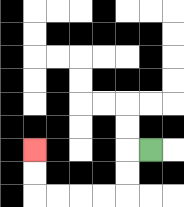{'start': '[6, 6]', 'end': '[1, 6]', 'path_directions': 'L,D,D,L,L,L,L,U,U', 'path_coordinates': '[[6, 6], [5, 6], [5, 7], [5, 8], [4, 8], [3, 8], [2, 8], [1, 8], [1, 7], [1, 6]]'}